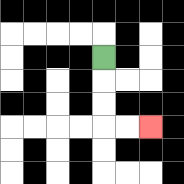{'start': '[4, 2]', 'end': '[6, 5]', 'path_directions': 'D,D,D,R,R', 'path_coordinates': '[[4, 2], [4, 3], [4, 4], [4, 5], [5, 5], [6, 5]]'}